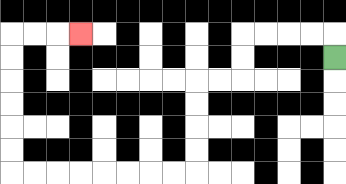{'start': '[14, 2]', 'end': '[3, 1]', 'path_directions': 'U,L,L,L,L,D,D,L,L,D,D,D,D,L,L,L,L,L,L,L,L,U,U,U,U,U,U,R,R,R', 'path_coordinates': '[[14, 2], [14, 1], [13, 1], [12, 1], [11, 1], [10, 1], [10, 2], [10, 3], [9, 3], [8, 3], [8, 4], [8, 5], [8, 6], [8, 7], [7, 7], [6, 7], [5, 7], [4, 7], [3, 7], [2, 7], [1, 7], [0, 7], [0, 6], [0, 5], [0, 4], [0, 3], [0, 2], [0, 1], [1, 1], [2, 1], [3, 1]]'}